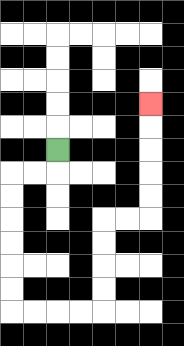{'start': '[2, 6]', 'end': '[6, 4]', 'path_directions': 'D,L,L,D,D,D,D,D,D,R,R,R,R,U,U,U,U,R,R,U,U,U,U,U', 'path_coordinates': '[[2, 6], [2, 7], [1, 7], [0, 7], [0, 8], [0, 9], [0, 10], [0, 11], [0, 12], [0, 13], [1, 13], [2, 13], [3, 13], [4, 13], [4, 12], [4, 11], [4, 10], [4, 9], [5, 9], [6, 9], [6, 8], [6, 7], [6, 6], [6, 5], [6, 4]]'}